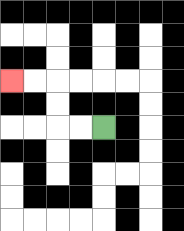{'start': '[4, 5]', 'end': '[0, 3]', 'path_directions': 'L,L,U,U,L,L', 'path_coordinates': '[[4, 5], [3, 5], [2, 5], [2, 4], [2, 3], [1, 3], [0, 3]]'}